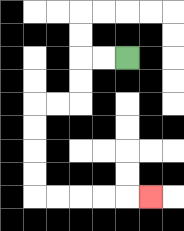{'start': '[5, 2]', 'end': '[6, 8]', 'path_directions': 'L,L,D,D,L,L,D,D,D,D,R,R,R,R,R', 'path_coordinates': '[[5, 2], [4, 2], [3, 2], [3, 3], [3, 4], [2, 4], [1, 4], [1, 5], [1, 6], [1, 7], [1, 8], [2, 8], [3, 8], [4, 8], [5, 8], [6, 8]]'}